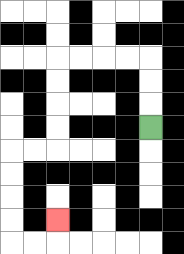{'start': '[6, 5]', 'end': '[2, 9]', 'path_directions': 'U,U,U,L,L,L,L,D,D,D,D,L,L,D,D,D,D,R,R,U', 'path_coordinates': '[[6, 5], [6, 4], [6, 3], [6, 2], [5, 2], [4, 2], [3, 2], [2, 2], [2, 3], [2, 4], [2, 5], [2, 6], [1, 6], [0, 6], [0, 7], [0, 8], [0, 9], [0, 10], [1, 10], [2, 10], [2, 9]]'}